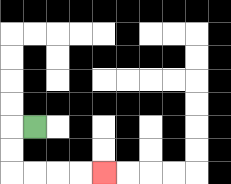{'start': '[1, 5]', 'end': '[4, 7]', 'path_directions': 'L,D,D,R,R,R,R', 'path_coordinates': '[[1, 5], [0, 5], [0, 6], [0, 7], [1, 7], [2, 7], [3, 7], [4, 7]]'}